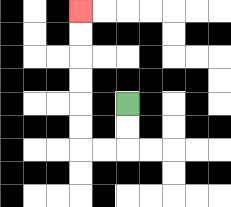{'start': '[5, 4]', 'end': '[3, 0]', 'path_directions': 'D,D,L,L,U,U,U,U,U,U', 'path_coordinates': '[[5, 4], [5, 5], [5, 6], [4, 6], [3, 6], [3, 5], [3, 4], [3, 3], [3, 2], [3, 1], [3, 0]]'}